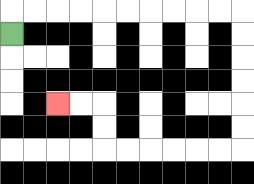{'start': '[0, 1]', 'end': '[2, 4]', 'path_directions': 'U,R,R,R,R,R,R,R,R,R,R,D,D,D,D,D,D,L,L,L,L,L,L,U,U,L,L', 'path_coordinates': '[[0, 1], [0, 0], [1, 0], [2, 0], [3, 0], [4, 0], [5, 0], [6, 0], [7, 0], [8, 0], [9, 0], [10, 0], [10, 1], [10, 2], [10, 3], [10, 4], [10, 5], [10, 6], [9, 6], [8, 6], [7, 6], [6, 6], [5, 6], [4, 6], [4, 5], [4, 4], [3, 4], [2, 4]]'}